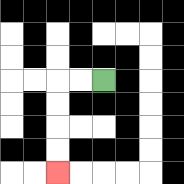{'start': '[4, 3]', 'end': '[2, 7]', 'path_directions': 'L,L,D,D,D,D', 'path_coordinates': '[[4, 3], [3, 3], [2, 3], [2, 4], [2, 5], [2, 6], [2, 7]]'}